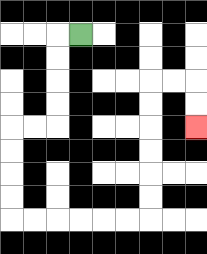{'start': '[3, 1]', 'end': '[8, 5]', 'path_directions': 'L,D,D,D,D,L,L,D,D,D,D,R,R,R,R,R,R,U,U,U,U,U,U,R,R,D,D', 'path_coordinates': '[[3, 1], [2, 1], [2, 2], [2, 3], [2, 4], [2, 5], [1, 5], [0, 5], [0, 6], [0, 7], [0, 8], [0, 9], [1, 9], [2, 9], [3, 9], [4, 9], [5, 9], [6, 9], [6, 8], [6, 7], [6, 6], [6, 5], [6, 4], [6, 3], [7, 3], [8, 3], [8, 4], [8, 5]]'}